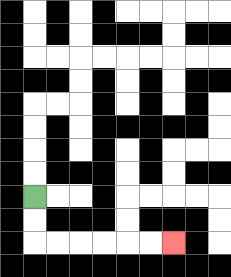{'start': '[1, 8]', 'end': '[7, 10]', 'path_directions': 'D,D,R,R,R,R,R,R', 'path_coordinates': '[[1, 8], [1, 9], [1, 10], [2, 10], [3, 10], [4, 10], [5, 10], [6, 10], [7, 10]]'}